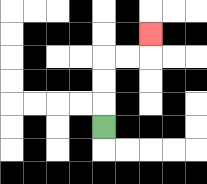{'start': '[4, 5]', 'end': '[6, 1]', 'path_directions': 'U,U,U,R,R,U', 'path_coordinates': '[[4, 5], [4, 4], [4, 3], [4, 2], [5, 2], [6, 2], [6, 1]]'}